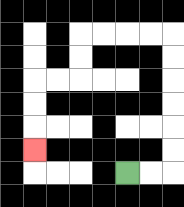{'start': '[5, 7]', 'end': '[1, 6]', 'path_directions': 'R,R,U,U,U,U,U,U,L,L,L,L,D,D,L,L,D,D,D', 'path_coordinates': '[[5, 7], [6, 7], [7, 7], [7, 6], [7, 5], [7, 4], [7, 3], [7, 2], [7, 1], [6, 1], [5, 1], [4, 1], [3, 1], [3, 2], [3, 3], [2, 3], [1, 3], [1, 4], [1, 5], [1, 6]]'}